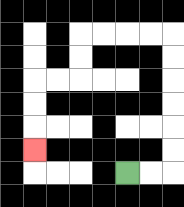{'start': '[5, 7]', 'end': '[1, 6]', 'path_directions': 'R,R,U,U,U,U,U,U,L,L,L,L,D,D,L,L,D,D,D', 'path_coordinates': '[[5, 7], [6, 7], [7, 7], [7, 6], [7, 5], [7, 4], [7, 3], [7, 2], [7, 1], [6, 1], [5, 1], [4, 1], [3, 1], [3, 2], [3, 3], [2, 3], [1, 3], [1, 4], [1, 5], [1, 6]]'}